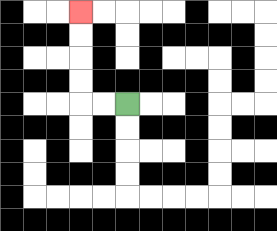{'start': '[5, 4]', 'end': '[3, 0]', 'path_directions': 'L,L,U,U,U,U', 'path_coordinates': '[[5, 4], [4, 4], [3, 4], [3, 3], [3, 2], [3, 1], [3, 0]]'}